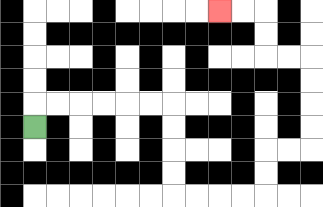{'start': '[1, 5]', 'end': '[9, 0]', 'path_directions': 'U,R,R,R,R,R,R,D,D,D,D,R,R,R,R,U,U,R,R,U,U,U,U,L,L,U,U,L,L', 'path_coordinates': '[[1, 5], [1, 4], [2, 4], [3, 4], [4, 4], [5, 4], [6, 4], [7, 4], [7, 5], [7, 6], [7, 7], [7, 8], [8, 8], [9, 8], [10, 8], [11, 8], [11, 7], [11, 6], [12, 6], [13, 6], [13, 5], [13, 4], [13, 3], [13, 2], [12, 2], [11, 2], [11, 1], [11, 0], [10, 0], [9, 0]]'}